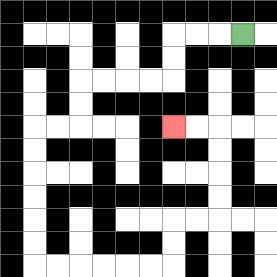{'start': '[10, 1]', 'end': '[7, 5]', 'path_directions': 'L,L,L,D,D,L,L,L,L,D,D,L,L,D,D,D,D,D,D,R,R,R,R,R,R,U,U,R,R,U,U,U,U,L,L', 'path_coordinates': '[[10, 1], [9, 1], [8, 1], [7, 1], [7, 2], [7, 3], [6, 3], [5, 3], [4, 3], [3, 3], [3, 4], [3, 5], [2, 5], [1, 5], [1, 6], [1, 7], [1, 8], [1, 9], [1, 10], [1, 11], [2, 11], [3, 11], [4, 11], [5, 11], [6, 11], [7, 11], [7, 10], [7, 9], [8, 9], [9, 9], [9, 8], [9, 7], [9, 6], [9, 5], [8, 5], [7, 5]]'}